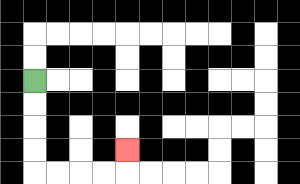{'start': '[1, 3]', 'end': '[5, 6]', 'path_directions': 'D,D,D,D,R,R,R,R,U', 'path_coordinates': '[[1, 3], [1, 4], [1, 5], [1, 6], [1, 7], [2, 7], [3, 7], [4, 7], [5, 7], [5, 6]]'}